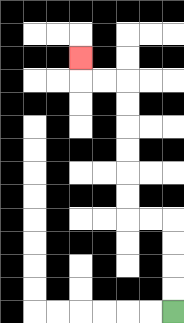{'start': '[7, 13]', 'end': '[3, 2]', 'path_directions': 'U,U,U,U,L,L,U,U,U,U,U,U,L,L,U', 'path_coordinates': '[[7, 13], [7, 12], [7, 11], [7, 10], [7, 9], [6, 9], [5, 9], [5, 8], [5, 7], [5, 6], [5, 5], [5, 4], [5, 3], [4, 3], [3, 3], [3, 2]]'}